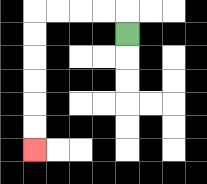{'start': '[5, 1]', 'end': '[1, 6]', 'path_directions': 'U,L,L,L,L,D,D,D,D,D,D', 'path_coordinates': '[[5, 1], [5, 0], [4, 0], [3, 0], [2, 0], [1, 0], [1, 1], [1, 2], [1, 3], [1, 4], [1, 5], [1, 6]]'}